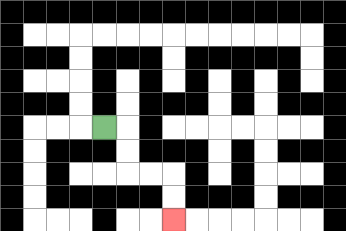{'start': '[4, 5]', 'end': '[7, 9]', 'path_directions': 'R,D,D,R,R,D,D', 'path_coordinates': '[[4, 5], [5, 5], [5, 6], [5, 7], [6, 7], [7, 7], [7, 8], [7, 9]]'}